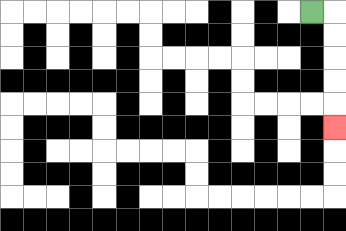{'start': '[13, 0]', 'end': '[14, 5]', 'path_directions': 'R,D,D,D,D,D', 'path_coordinates': '[[13, 0], [14, 0], [14, 1], [14, 2], [14, 3], [14, 4], [14, 5]]'}